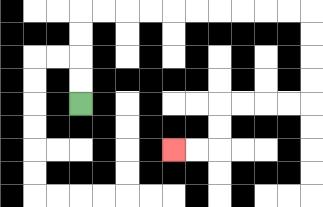{'start': '[3, 4]', 'end': '[7, 6]', 'path_directions': 'U,U,U,U,R,R,R,R,R,R,R,R,R,R,D,D,D,D,L,L,L,L,D,D,L,L', 'path_coordinates': '[[3, 4], [3, 3], [3, 2], [3, 1], [3, 0], [4, 0], [5, 0], [6, 0], [7, 0], [8, 0], [9, 0], [10, 0], [11, 0], [12, 0], [13, 0], [13, 1], [13, 2], [13, 3], [13, 4], [12, 4], [11, 4], [10, 4], [9, 4], [9, 5], [9, 6], [8, 6], [7, 6]]'}